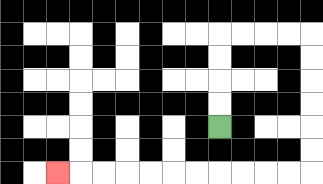{'start': '[9, 5]', 'end': '[2, 7]', 'path_directions': 'U,U,U,U,R,R,R,R,D,D,D,D,D,D,L,L,L,L,L,L,L,L,L,L,L', 'path_coordinates': '[[9, 5], [9, 4], [9, 3], [9, 2], [9, 1], [10, 1], [11, 1], [12, 1], [13, 1], [13, 2], [13, 3], [13, 4], [13, 5], [13, 6], [13, 7], [12, 7], [11, 7], [10, 7], [9, 7], [8, 7], [7, 7], [6, 7], [5, 7], [4, 7], [3, 7], [2, 7]]'}